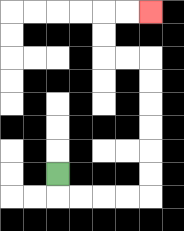{'start': '[2, 7]', 'end': '[6, 0]', 'path_directions': 'D,R,R,R,R,U,U,U,U,U,U,L,L,U,U,R,R', 'path_coordinates': '[[2, 7], [2, 8], [3, 8], [4, 8], [5, 8], [6, 8], [6, 7], [6, 6], [6, 5], [6, 4], [6, 3], [6, 2], [5, 2], [4, 2], [4, 1], [4, 0], [5, 0], [6, 0]]'}